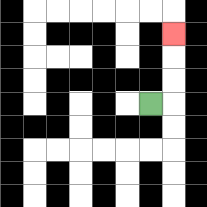{'start': '[6, 4]', 'end': '[7, 1]', 'path_directions': 'R,U,U,U', 'path_coordinates': '[[6, 4], [7, 4], [7, 3], [7, 2], [7, 1]]'}